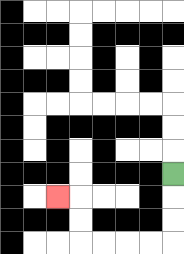{'start': '[7, 7]', 'end': '[2, 8]', 'path_directions': 'D,D,D,L,L,L,L,U,U,L', 'path_coordinates': '[[7, 7], [7, 8], [7, 9], [7, 10], [6, 10], [5, 10], [4, 10], [3, 10], [3, 9], [3, 8], [2, 8]]'}